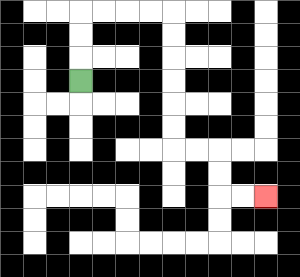{'start': '[3, 3]', 'end': '[11, 8]', 'path_directions': 'U,U,U,R,R,R,R,D,D,D,D,D,D,R,R,D,D,R,R', 'path_coordinates': '[[3, 3], [3, 2], [3, 1], [3, 0], [4, 0], [5, 0], [6, 0], [7, 0], [7, 1], [7, 2], [7, 3], [7, 4], [7, 5], [7, 6], [8, 6], [9, 6], [9, 7], [9, 8], [10, 8], [11, 8]]'}